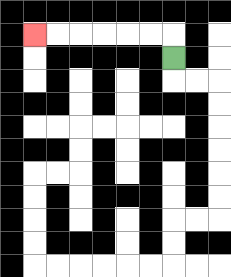{'start': '[7, 2]', 'end': '[1, 1]', 'path_directions': 'U,L,L,L,L,L,L', 'path_coordinates': '[[7, 2], [7, 1], [6, 1], [5, 1], [4, 1], [3, 1], [2, 1], [1, 1]]'}